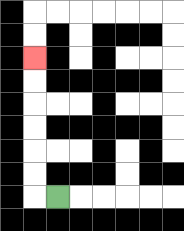{'start': '[2, 8]', 'end': '[1, 2]', 'path_directions': 'L,U,U,U,U,U,U', 'path_coordinates': '[[2, 8], [1, 8], [1, 7], [1, 6], [1, 5], [1, 4], [1, 3], [1, 2]]'}